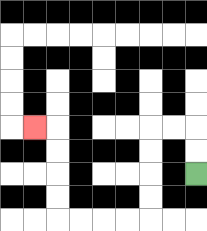{'start': '[8, 7]', 'end': '[1, 5]', 'path_directions': 'U,U,L,L,D,D,D,D,L,L,L,L,U,U,U,U,L', 'path_coordinates': '[[8, 7], [8, 6], [8, 5], [7, 5], [6, 5], [6, 6], [6, 7], [6, 8], [6, 9], [5, 9], [4, 9], [3, 9], [2, 9], [2, 8], [2, 7], [2, 6], [2, 5], [1, 5]]'}